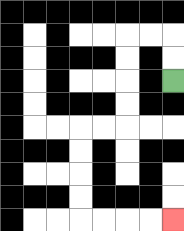{'start': '[7, 3]', 'end': '[7, 9]', 'path_directions': 'U,U,L,L,D,D,D,D,L,L,D,D,D,D,R,R,R,R', 'path_coordinates': '[[7, 3], [7, 2], [7, 1], [6, 1], [5, 1], [5, 2], [5, 3], [5, 4], [5, 5], [4, 5], [3, 5], [3, 6], [3, 7], [3, 8], [3, 9], [4, 9], [5, 9], [6, 9], [7, 9]]'}